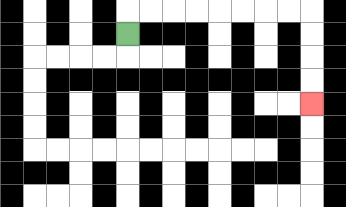{'start': '[5, 1]', 'end': '[13, 4]', 'path_directions': 'U,R,R,R,R,R,R,R,R,D,D,D,D', 'path_coordinates': '[[5, 1], [5, 0], [6, 0], [7, 0], [8, 0], [9, 0], [10, 0], [11, 0], [12, 0], [13, 0], [13, 1], [13, 2], [13, 3], [13, 4]]'}